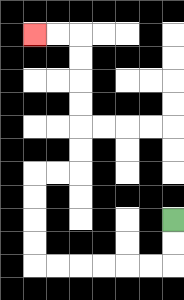{'start': '[7, 9]', 'end': '[1, 1]', 'path_directions': 'D,D,L,L,L,L,L,L,U,U,U,U,R,R,U,U,U,U,U,U,L,L', 'path_coordinates': '[[7, 9], [7, 10], [7, 11], [6, 11], [5, 11], [4, 11], [3, 11], [2, 11], [1, 11], [1, 10], [1, 9], [1, 8], [1, 7], [2, 7], [3, 7], [3, 6], [3, 5], [3, 4], [3, 3], [3, 2], [3, 1], [2, 1], [1, 1]]'}